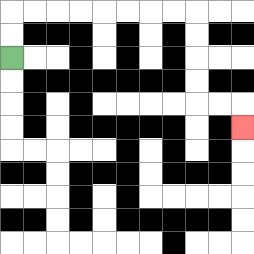{'start': '[0, 2]', 'end': '[10, 5]', 'path_directions': 'U,U,R,R,R,R,R,R,R,R,D,D,D,D,R,R,D', 'path_coordinates': '[[0, 2], [0, 1], [0, 0], [1, 0], [2, 0], [3, 0], [4, 0], [5, 0], [6, 0], [7, 0], [8, 0], [8, 1], [8, 2], [8, 3], [8, 4], [9, 4], [10, 4], [10, 5]]'}